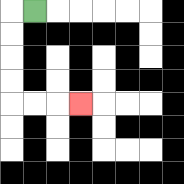{'start': '[1, 0]', 'end': '[3, 4]', 'path_directions': 'L,D,D,D,D,R,R,R', 'path_coordinates': '[[1, 0], [0, 0], [0, 1], [0, 2], [0, 3], [0, 4], [1, 4], [2, 4], [3, 4]]'}